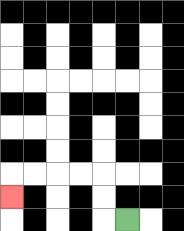{'start': '[5, 9]', 'end': '[0, 8]', 'path_directions': 'L,U,U,L,L,L,L,D', 'path_coordinates': '[[5, 9], [4, 9], [4, 8], [4, 7], [3, 7], [2, 7], [1, 7], [0, 7], [0, 8]]'}